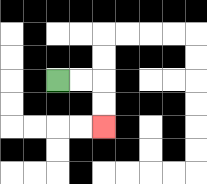{'start': '[2, 3]', 'end': '[4, 5]', 'path_directions': 'R,R,D,D', 'path_coordinates': '[[2, 3], [3, 3], [4, 3], [4, 4], [4, 5]]'}